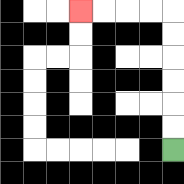{'start': '[7, 6]', 'end': '[3, 0]', 'path_directions': 'U,U,U,U,U,U,L,L,L,L', 'path_coordinates': '[[7, 6], [7, 5], [7, 4], [7, 3], [7, 2], [7, 1], [7, 0], [6, 0], [5, 0], [4, 0], [3, 0]]'}